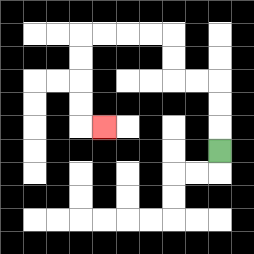{'start': '[9, 6]', 'end': '[4, 5]', 'path_directions': 'U,U,U,L,L,U,U,L,L,L,L,D,D,D,D,R', 'path_coordinates': '[[9, 6], [9, 5], [9, 4], [9, 3], [8, 3], [7, 3], [7, 2], [7, 1], [6, 1], [5, 1], [4, 1], [3, 1], [3, 2], [3, 3], [3, 4], [3, 5], [4, 5]]'}